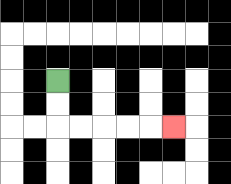{'start': '[2, 3]', 'end': '[7, 5]', 'path_directions': 'D,D,R,R,R,R,R', 'path_coordinates': '[[2, 3], [2, 4], [2, 5], [3, 5], [4, 5], [5, 5], [6, 5], [7, 5]]'}